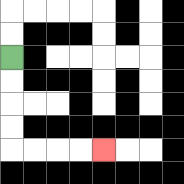{'start': '[0, 2]', 'end': '[4, 6]', 'path_directions': 'D,D,D,D,R,R,R,R', 'path_coordinates': '[[0, 2], [0, 3], [0, 4], [0, 5], [0, 6], [1, 6], [2, 6], [3, 6], [4, 6]]'}